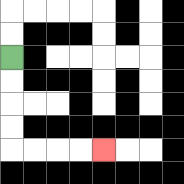{'start': '[0, 2]', 'end': '[4, 6]', 'path_directions': 'D,D,D,D,R,R,R,R', 'path_coordinates': '[[0, 2], [0, 3], [0, 4], [0, 5], [0, 6], [1, 6], [2, 6], [3, 6], [4, 6]]'}